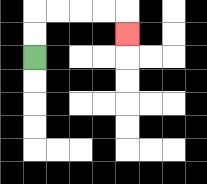{'start': '[1, 2]', 'end': '[5, 1]', 'path_directions': 'U,U,R,R,R,R,D', 'path_coordinates': '[[1, 2], [1, 1], [1, 0], [2, 0], [3, 0], [4, 0], [5, 0], [5, 1]]'}